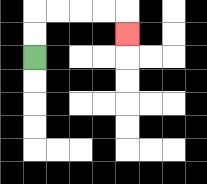{'start': '[1, 2]', 'end': '[5, 1]', 'path_directions': 'U,U,R,R,R,R,D', 'path_coordinates': '[[1, 2], [1, 1], [1, 0], [2, 0], [3, 0], [4, 0], [5, 0], [5, 1]]'}